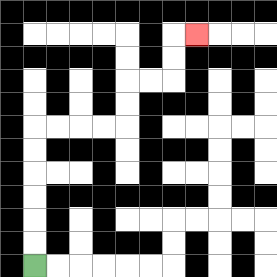{'start': '[1, 11]', 'end': '[8, 1]', 'path_directions': 'U,U,U,U,U,U,R,R,R,R,U,U,R,R,U,U,R', 'path_coordinates': '[[1, 11], [1, 10], [1, 9], [1, 8], [1, 7], [1, 6], [1, 5], [2, 5], [3, 5], [4, 5], [5, 5], [5, 4], [5, 3], [6, 3], [7, 3], [7, 2], [7, 1], [8, 1]]'}